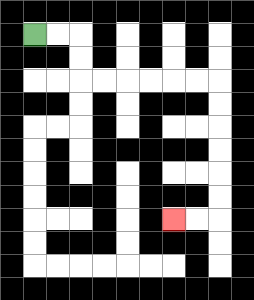{'start': '[1, 1]', 'end': '[7, 9]', 'path_directions': 'R,R,D,D,R,R,R,R,R,R,D,D,D,D,D,D,L,L', 'path_coordinates': '[[1, 1], [2, 1], [3, 1], [3, 2], [3, 3], [4, 3], [5, 3], [6, 3], [7, 3], [8, 3], [9, 3], [9, 4], [9, 5], [9, 6], [9, 7], [9, 8], [9, 9], [8, 9], [7, 9]]'}